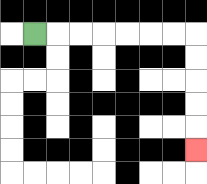{'start': '[1, 1]', 'end': '[8, 6]', 'path_directions': 'R,R,R,R,R,R,R,D,D,D,D,D', 'path_coordinates': '[[1, 1], [2, 1], [3, 1], [4, 1], [5, 1], [6, 1], [7, 1], [8, 1], [8, 2], [8, 3], [8, 4], [8, 5], [8, 6]]'}